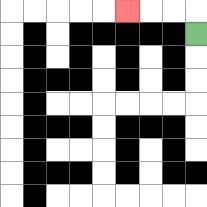{'start': '[8, 1]', 'end': '[5, 0]', 'path_directions': 'U,L,L,L', 'path_coordinates': '[[8, 1], [8, 0], [7, 0], [6, 0], [5, 0]]'}